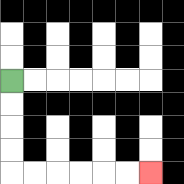{'start': '[0, 3]', 'end': '[6, 7]', 'path_directions': 'D,D,D,D,R,R,R,R,R,R', 'path_coordinates': '[[0, 3], [0, 4], [0, 5], [0, 6], [0, 7], [1, 7], [2, 7], [3, 7], [4, 7], [5, 7], [6, 7]]'}